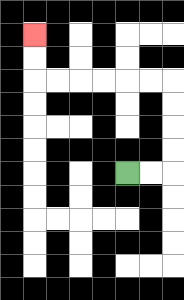{'start': '[5, 7]', 'end': '[1, 1]', 'path_directions': 'R,R,U,U,U,U,L,L,L,L,L,L,U,U', 'path_coordinates': '[[5, 7], [6, 7], [7, 7], [7, 6], [7, 5], [7, 4], [7, 3], [6, 3], [5, 3], [4, 3], [3, 3], [2, 3], [1, 3], [1, 2], [1, 1]]'}